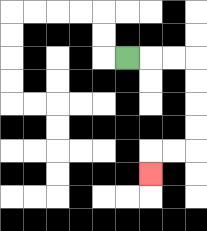{'start': '[5, 2]', 'end': '[6, 7]', 'path_directions': 'R,R,R,D,D,D,D,L,L,D', 'path_coordinates': '[[5, 2], [6, 2], [7, 2], [8, 2], [8, 3], [8, 4], [8, 5], [8, 6], [7, 6], [6, 6], [6, 7]]'}